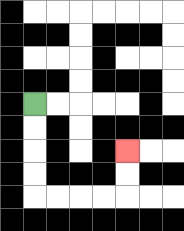{'start': '[1, 4]', 'end': '[5, 6]', 'path_directions': 'D,D,D,D,R,R,R,R,U,U', 'path_coordinates': '[[1, 4], [1, 5], [1, 6], [1, 7], [1, 8], [2, 8], [3, 8], [4, 8], [5, 8], [5, 7], [5, 6]]'}